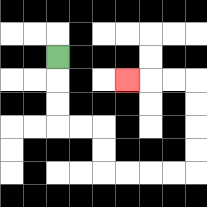{'start': '[2, 2]', 'end': '[5, 3]', 'path_directions': 'D,D,D,R,R,D,D,R,R,R,R,U,U,U,U,L,L,L', 'path_coordinates': '[[2, 2], [2, 3], [2, 4], [2, 5], [3, 5], [4, 5], [4, 6], [4, 7], [5, 7], [6, 7], [7, 7], [8, 7], [8, 6], [8, 5], [8, 4], [8, 3], [7, 3], [6, 3], [5, 3]]'}